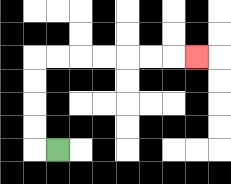{'start': '[2, 6]', 'end': '[8, 2]', 'path_directions': 'L,U,U,U,U,R,R,R,R,R,R,R', 'path_coordinates': '[[2, 6], [1, 6], [1, 5], [1, 4], [1, 3], [1, 2], [2, 2], [3, 2], [4, 2], [5, 2], [6, 2], [7, 2], [8, 2]]'}